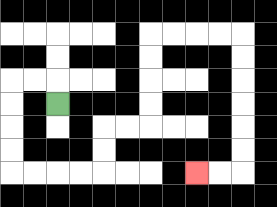{'start': '[2, 4]', 'end': '[8, 7]', 'path_directions': 'U,L,L,D,D,D,D,R,R,R,R,U,U,R,R,U,U,U,U,R,R,R,R,D,D,D,D,D,D,L,L', 'path_coordinates': '[[2, 4], [2, 3], [1, 3], [0, 3], [0, 4], [0, 5], [0, 6], [0, 7], [1, 7], [2, 7], [3, 7], [4, 7], [4, 6], [4, 5], [5, 5], [6, 5], [6, 4], [6, 3], [6, 2], [6, 1], [7, 1], [8, 1], [9, 1], [10, 1], [10, 2], [10, 3], [10, 4], [10, 5], [10, 6], [10, 7], [9, 7], [8, 7]]'}